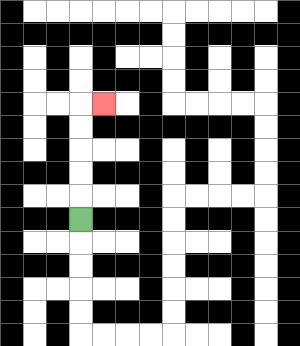{'start': '[3, 9]', 'end': '[4, 4]', 'path_directions': 'U,U,U,U,U,R', 'path_coordinates': '[[3, 9], [3, 8], [3, 7], [3, 6], [3, 5], [3, 4], [4, 4]]'}